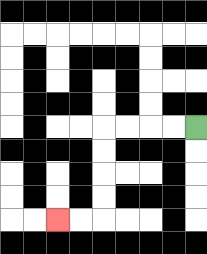{'start': '[8, 5]', 'end': '[2, 9]', 'path_directions': 'L,L,L,L,D,D,D,D,L,L', 'path_coordinates': '[[8, 5], [7, 5], [6, 5], [5, 5], [4, 5], [4, 6], [4, 7], [4, 8], [4, 9], [3, 9], [2, 9]]'}